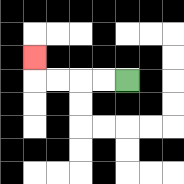{'start': '[5, 3]', 'end': '[1, 2]', 'path_directions': 'L,L,L,L,U', 'path_coordinates': '[[5, 3], [4, 3], [3, 3], [2, 3], [1, 3], [1, 2]]'}